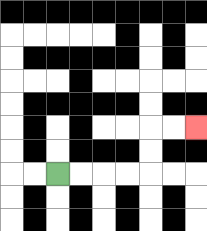{'start': '[2, 7]', 'end': '[8, 5]', 'path_directions': 'R,R,R,R,U,U,R,R', 'path_coordinates': '[[2, 7], [3, 7], [4, 7], [5, 7], [6, 7], [6, 6], [6, 5], [7, 5], [8, 5]]'}